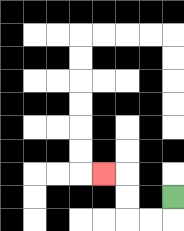{'start': '[7, 8]', 'end': '[4, 7]', 'path_directions': 'D,L,L,U,U,L', 'path_coordinates': '[[7, 8], [7, 9], [6, 9], [5, 9], [5, 8], [5, 7], [4, 7]]'}